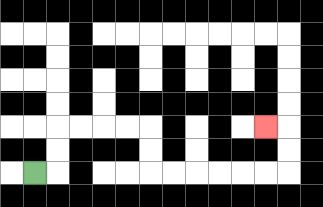{'start': '[1, 7]', 'end': '[11, 5]', 'path_directions': 'R,U,U,R,R,R,R,D,D,R,R,R,R,R,R,U,U,L', 'path_coordinates': '[[1, 7], [2, 7], [2, 6], [2, 5], [3, 5], [4, 5], [5, 5], [6, 5], [6, 6], [6, 7], [7, 7], [8, 7], [9, 7], [10, 7], [11, 7], [12, 7], [12, 6], [12, 5], [11, 5]]'}